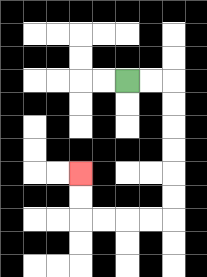{'start': '[5, 3]', 'end': '[3, 7]', 'path_directions': 'R,R,D,D,D,D,D,D,L,L,L,L,U,U', 'path_coordinates': '[[5, 3], [6, 3], [7, 3], [7, 4], [7, 5], [7, 6], [7, 7], [7, 8], [7, 9], [6, 9], [5, 9], [4, 9], [3, 9], [3, 8], [3, 7]]'}